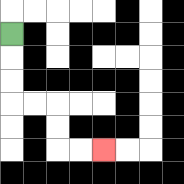{'start': '[0, 1]', 'end': '[4, 6]', 'path_directions': 'D,D,D,R,R,D,D,R,R', 'path_coordinates': '[[0, 1], [0, 2], [0, 3], [0, 4], [1, 4], [2, 4], [2, 5], [2, 6], [3, 6], [4, 6]]'}